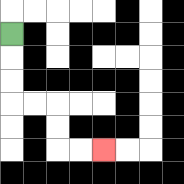{'start': '[0, 1]', 'end': '[4, 6]', 'path_directions': 'D,D,D,R,R,D,D,R,R', 'path_coordinates': '[[0, 1], [0, 2], [0, 3], [0, 4], [1, 4], [2, 4], [2, 5], [2, 6], [3, 6], [4, 6]]'}